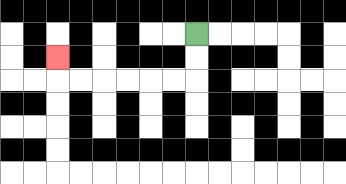{'start': '[8, 1]', 'end': '[2, 2]', 'path_directions': 'D,D,L,L,L,L,L,L,U', 'path_coordinates': '[[8, 1], [8, 2], [8, 3], [7, 3], [6, 3], [5, 3], [4, 3], [3, 3], [2, 3], [2, 2]]'}